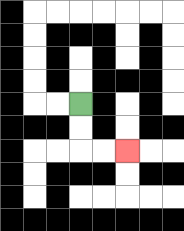{'start': '[3, 4]', 'end': '[5, 6]', 'path_directions': 'D,D,R,R', 'path_coordinates': '[[3, 4], [3, 5], [3, 6], [4, 6], [5, 6]]'}